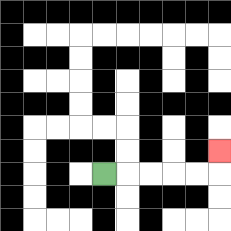{'start': '[4, 7]', 'end': '[9, 6]', 'path_directions': 'R,R,R,R,R,U', 'path_coordinates': '[[4, 7], [5, 7], [6, 7], [7, 7], [8, 7], [9, 7], [9, 6]]'}